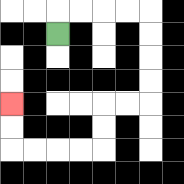{'start': '[2, 1]', 'end': '[0, 4]', 'path_directions': 'U,R,R,R,R,D,D,D,D,L,L,D,D,L,L,L,L,U,U', 'path_coordinates': '[[2, 1], [2, 0], [3, 0], [4, 0], [5, 0], [6, 0], [6, 1], [6, 2], [6, 3], [6, 4], [5, 4], [4, 4], [4, 5], [4, 6], [3, 6], [2, 6], [1, 6], [0, 6], [0, 5], [0, 4]]'}